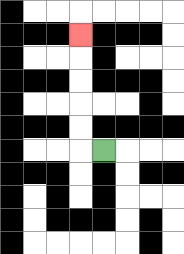{'start': '[4, 6]', 'end': '[3, 1]', 'path_directions': 'L,U,U,U,U,U', 'path_coordinates': '[[4, 6], [3, 6], [3, 5], [3, 4], [3, 3], [3, 2], [3, 1]]'}